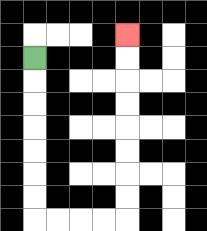{'start': '[1, 2]', 'end': '[5, 1]', 'path_directions': 'D,D,D,D,D,D,D,R,R,R,R,U,U,U,U,U,U,U,U', 'path_coordinates': '[[1, 2], [1, 3], [1, 4], [1, 5], [1, 6], [1, 7], [1, 8], [1, 9], [2, 9], [3, 9], [4, 9], [5, 9], [5, 8], [5, 7], [5, 6], [5, 5], [5, 4], [5, 3], [5, 2], [5, 1]]'}